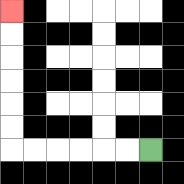{'start': '[6, 6]', 'end': '[0, 0]', 'path_directions': 'L,L,L,L,L,L,U,U,U,U,U,U', 'path_coordinates': '[[6, 6], [5, 6], [4, 6], [3, 6], [2, 6], [1, 6], [0, 6], [0, 5], [0, 4], [0, 3], [0, 2], [0, 1], [0, 0]]'}